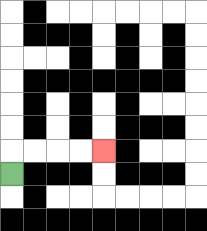{'start': '[0, 7]', 'end': '[4, 6]', 'path_directions': 'U,R,R,R,R', 'path_coordinates': '[[0, 7], [0, 6], [1, 6], [2, 6], [3, 6], [4, 6]]'}